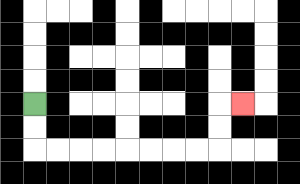{'start': '[1, 4]', 'end': '[10, 4]', 'path_directions': 'D,D,R,R,R,R,R,R,R,R,U,U,R', 'path_coordinates': '[[1, 4], [1, 5], [1, 6], [2, 6], [3, 6], [4, 6], [5, 6], [6, 6], [7, 6], [8, 6], [9, 6], [9, 5], [9, 4], [10, 4]]'}